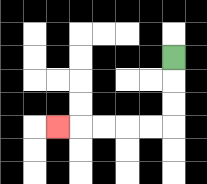{'start': '[7, 2]', 'end': '[2, 5]', 'path_directions': 'D,D,D,L,L,L,L,L', 'path_coordinates': '[[7, 2], [7, 3], [7, 4], [7, 5], [6, 5], [5, 5], [4, 5], [3, 5], [2, 5]]'}